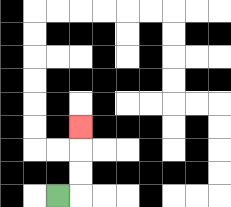{'start': '[2, 8]', 'end': '[3, 5]', 'path_directions': 'R,U,U,U', 'path_coordinates': '[[2, 8], [3, 8], [3, 7], [3, 6], [3, 5]]'}